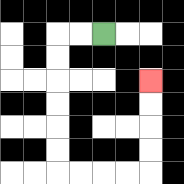{'start': '[4, 1]', 'end': '[6, 3]', 'path_directions': 'L,L,D,D,D,D,D,D,R,R,R,R,U,U,U,U', 'path_coordinates': '[[4, 1], [3, 1], [2, 1], [2, 2], [2, 3], [2, 4], [2, 5], [2, 6], [2, 7], [3, 7], [4, 7], [5, 7], [6, 7], [6, 6], [6, 5], [6, 4], [6, 3]]'}